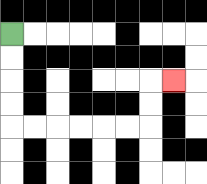{'start': '[0, 1]', 'end': '[7, 3]', 'path_directions': 'D,D,D,D,R,R,R,R,R,R,U,U,R', 'path_coordinates': '[[0, 1], [0, 2], [0, 3], [0, 4], [0, 5], [1, 5], [2, 5], [3, 5], [4, 5], [5, 5], [6, 5], [6, 4], [6, 3], [7, 3]]'}